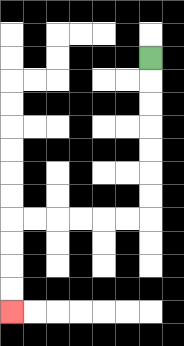{'start': '[6, 2]', 'end': '[0, 13]', 'path_directions': 'D,D,D,D,D,D,D,L,L,L,L,L,L,D,D,D,D', 'path_coordinates': '[[6, 2], [6, 3], [6, 4], [6, 5], [6, 6], [6, 7], [6, 8], [6, 9], [5, 9], [4, 9], [3, 9], [2, 9], [1, 9], [0, 9], [0, 10], [0, 11], [0, 12], [0, 13]]'}